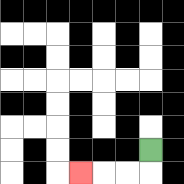{'start': '[6, 6]', 'end': '[3, 7]', 'path_directions': 'D,L,L,L', 'path_coordinates': '[[6, 6], [6, 7], [5, 7], [4, 7], [3, 7]]'}